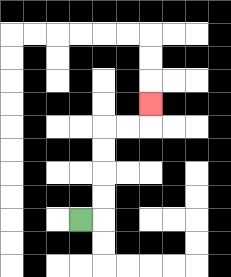{'start': '[3, 9]', 'end': '[6, 4]', 'path_directions': 'R,U,U,U,U,R,R,U', 'path_coordinates': '[[3, 9], [4, 9], [4, 8], [4, 7], [4, 6], [4, 5], [5, 5], [6, 5], [6, 4]]'}